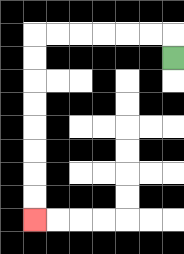{'start': '[7, 2]', 'end': '[1, 9]', 'path_directions': 'U,L,L,L,L,L,L,D,D,D,D,D,D,D,D', 'path_coordinates': '[[7, 2], [7, 1], [6, 1], [5, 1], [4, 1], [3, 1], [2, 1], [1, 1], [1, 2], [1, 3], [1, 4], [1, 5], [1, 6], [1, 7], [1, 8], [1, 9]]'}